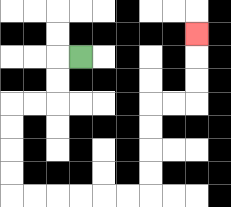{'start': '[3, 2]', 'end': '[8, 1]', 'path_directions': 'L,D,D,L,L,D,D,D,D,R,R,R,R,R,R,U,U,U,U,R,R,U,U,U', 'path_coordinates': '[[3, 2], [2, 2], [2, 3], [2, 4], [1, 4], [0, 4], [0, 5], [0, 6], [0, 7], [0, 8], [1, 8], [2, 8], [3, 8], [4, 8], [5, 8], [6, 8], [6, 7], [6, 6], [6, 5], [6, 4], [7, 4], [8, 4], [8, 3], [8, 2], [8, 1]]'}